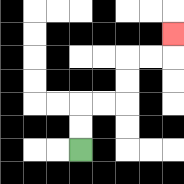{'start': '[3, 6]', 'end': '[7, 1]', 'path_directions': 'U,U,R,R,U,U,R,R,U', 'path_coordinates': '[[3, 6], [3, 5], [3, 4], [4, 4], [5, 4], [5, 3], [5, 2], [6, 2], [7, 2], [7, 1]]'}